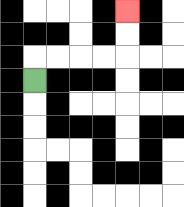{'start': '[1, 3]', 'end': '[5, 0]', 'path_directions': 'U,R,R,R,R,U,U', 'path_coordinates': '[[1, 3], [1, 2], [2, 2], [3, 2], [4, 2], [5, 2], [5, 1], [5, 0]]'}